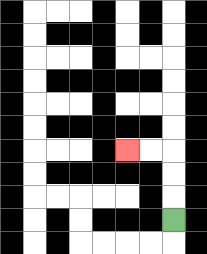{'start': '[7, 9]', 'end': '[5, 6]', 'path_directions': 'U,U,U,L,L', 'path_coordinates': '[[7, 9], [7, 8], [7, 7], [7, 6], [6, 6], [5, 6]]'}